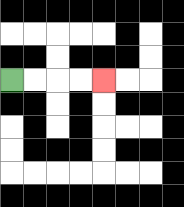{'start': '[0, 3]', 'end': '[4, 3]', 'path_directions': 'R,R,R,R', 'path_coordinates': '[[0, 3], [1, 3], [2, 3], [3, 3], [4, 3]]'}